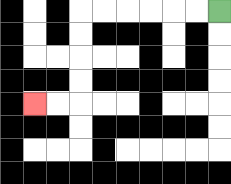{'start': '[9, 0]', 'end': '[1, 4]', 'path_directions': 'L,L,L,L,L,L,D,D,D,D,L,L', 'path_coordinates': '[[9, 0], [8, 0], [7, 0], [6, 0], [5, 0], [4, 0], [3, 0], [3, 1], [3, 2], [3, 3], [3, 4], [2, 4], [1, 4]]'}